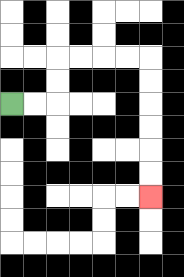{'start': '[0, 4]', 'end': '[6, 8]', 'path_directions': 'R,R,U,U,R,R,R,R,D,D,D,D,D,D', 'path_coordinates': '[[0, 4], [1, 4], [2, 4], [2, 3], [2, 2], [3, 2], [4, 2], [5, 2], [6, 2], [6, 3], [6, 4], [6, 5], [6, 6], [6, 7], [6, 8]]'}